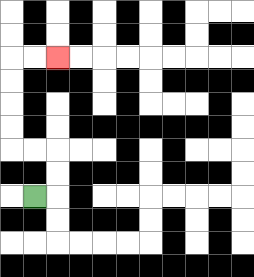{'start': '[1, 8]', 'end': '[2, 2]', 'path_directions': 'R,U,U,L,L,U,U,U,U,R,R', 'path_coordinates': '[[1, 8], [2, 8], [2, 7], [2, 6], [1, 6], [0, 6], [0, 5], [0, 4], [0, 3], [0, 2], [1, 2], [2, 2]]'}